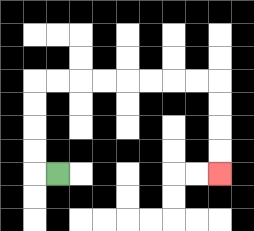{'start': '[2, 7]', 'end': '[9, 7]', 'path_directions': 'L,U,U,U,U,R,R,R,R,R,R,R,R,D,D,D,D', 'path_coordinates': '[[2, 7], [1, 7], [1, 6], [1, 5], [1, 4], [1, 3], [2, 3], [3, 3], [4, 3], [5, 3], [6, 3], [7, 3], [8, 3], [9, 3], [9, 4], [9, 5], [9, 6], [9, 7]]'}